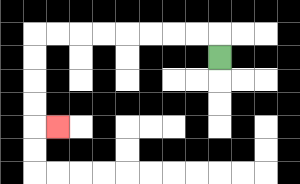{'start': '[9, 2]', 'end': '[2, 5]', 'path_directions': 'U,L,L,L,L,L,L,L,L,D,D,D,D,R', 'path_coordinates': '[[9, 2], [9, 1], [8, 1], [7, 1], [6, 1], [5, 1], [4, 1], [3, 1], [2, 1], [1, 1], [1, 2], [1, 3], [1, 4], [1, 5], [2, 5]]'}